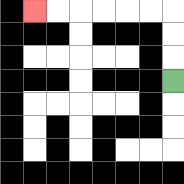{'start': '[7, 3]', 'end': '[1, 0]', 'path_directions': 'U,U,U,L,L,L,L,L,L', 'path_coordinates': '[[7, 3], [7, 2], [7, 1], [7, 0], [6, 0], [5, 0], [4, 0], [3, 0], [2, 0], [1, 0]]'}